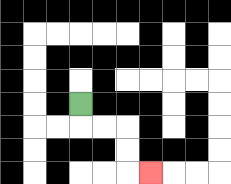{'start': '[3, 4]', 'end': '[6, 7]', 'path_directions': 'D,R,R,D,D,R', 'path_coordinates': '[[3, 4], [3, 5], [4, 5], [5, 5], [5, 6], [5, 7], [6, 7]]'}